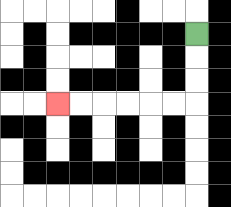{'start': '[8, 1]', 'end': '[2, 4]', 'path_directions': 'D,D,D,L,L,L,L,L,L', 'path_coordinates': '[[8, 1], [8, 2], [8, 3], [8, 4], [7, 4], [6, 4], [5, 4], [4, 4], [3, 4], [2, 4]]'}